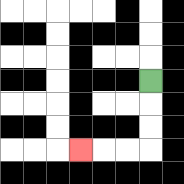{'start': '[6, 3]', 'end': '[3, 6]', 'path_directions': 'D,D,D,L,L,L', 'path_coordinates': '[[6, 3], [6, 4], [6, 5], [6, 6], [5, 6], [4, 6], [3, 6]]'}